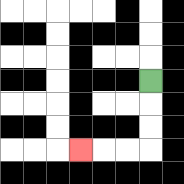{'start': '[6, 3]', 'end': '[3, 6]', 'path_directions': 'D,D,D,L,L,L', 'path_coordinates': '[[6, 3], [6, 4], [6, 5], [6, 6], [5, 6], [4, 6], [3, 6]]'}